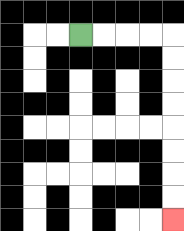{'start': '[3, 1]', 'end': '[7, 9]', 'path_directions': 'R,R,R,R,D,D,D,D,D,D,D,D', 'path_coordinates': '[[3, 1], [4, 1], [5, 1], [6, 1], [7, 1], [7, 2], [7, 3], [7, 4], [7, 5], [7, 6], [7, 7], [7, 8], [7, 9]]'}